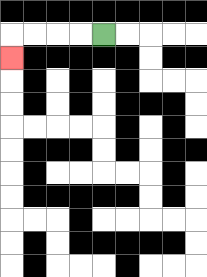{'start': '[4, 1]', 'end': '[0, 2]', 'path_directions': 'L,L,L,L,D', 'path_coordinates': '[[4, 1], [3, 1], [2, 1], [1, 1], [0, 1], [0, 2]]'}